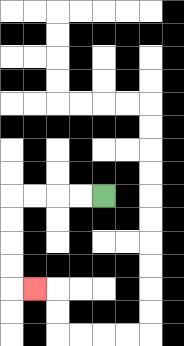{'start': '[4, 8]', 'end': '[1, 12]', 'path_directions': 'L,L,L,L,D,D,D,D,R', 'path_coordinates': '[[4, 8], [3, 8], [2, 8], [1, 8], [0, 8], [0, 9], [0, 10], [0, 11], [0, 12], [1, 12]]'}